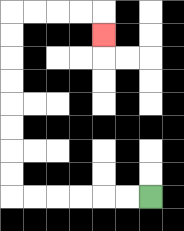{'start': '[6, 8]', 'end': '[4, 1]', 'path_directions': 'L,L,L,L,L,L,U,U,U,U,U,U,U,U,R,R,R,R,D', 'path_coordinates': '[[6, 8], [5, 8], [4, 8], [3, 8], [2, 8], [1, 8], [0, 8], [0, 7], [0, 6], [0, 5], [0, 4], [0, 3], [0, 2], [0, 1], [0, 0], [1, 0], [2, 0], [3, 0], [4, 0], [4, 1]]'}